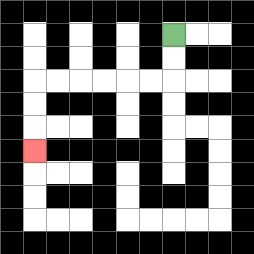{'start': '[7, 1]', 'end': '[1, 6]', 'path_directions': 'D,D,L,L,L,L,L,L,D,D,D', 'path_coordinates': '[[7, 1], [7, 2], [7, 3], [6, 3], [5, 3], [4, 3], [3, 3], [2, 3], [1, 3], [1, 4], [1, 5], [1, 6]]'}